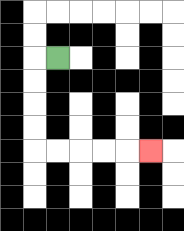{'start': '[2, 2]', 'end': '[6, 6]', 'path_directions': 'L,D,D,D,D,R,R,R,R,R', 'path_coordinates': '[[2, 2], [1, 2], [1, 3], [1, 4], [1, 5], [1, 6], [2, 6], [3, 6], [4, 6], [5, 6], [6, 6]]'}